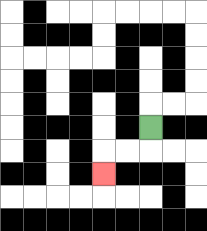{'start': '[6, 5]', 'end': '[4, 7]', 'path_directions': 'D,L,L,D', 'path_coordinates': '[[6, 5], [6, 6], [5, 6], [4, 6], [4, 7]]'}